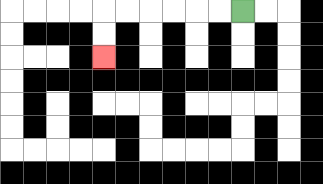{'start': '[10, 0]', 'end': '[4, 2]', 'path_directions': 'L,L,L,L,L,L,D,D', 'path_coordinates': '[[10, 0], [9, 0], [8, 0], [7, 0], [6, 0], [5, 0], [4, 0], [4, 1], [4, 2]]'}